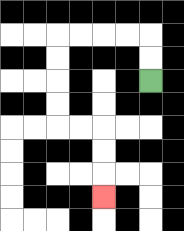{'start': '[6, 3]', 'end': '[4, 8]', 'path_directions': 'U,U,L,L,L,L,D,D,D,D,R,R,D,D,D', 'path_coordinates': '[[6, 3], [6, 2], [6, 1], [5, 1], [4, 1], [3, 1], [2, 1], [2, 2], [2, 3], [2, 4], [2, 5], [3, 5], [4, 5], [4, 6], [4, 7], [4, 8]]'}